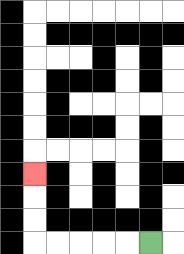{'start': '[6, 10]', 'end': '[1, 7]', 'path_directions': 'L,L,L,L,L,U,U,U', 'path_coordinates': '[[6, 10], [5, 10], [4, 10], [3, 10], [2, 10], [1, 10], [1, 9], [1, 8], [1, 7]]'}